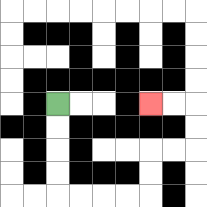{'start': '[2, 4]', 'end': '[6, 4]', 'path_directions': 'D,D,D,D,R,R,R,R,U,U,R,R,U,U,L,L', 'path_coordinates': '[[2, 4], [2, 5], [2, 6], [2, 7], [2, 8], [3, 8], [4, 8], [5, 8], [6, 8], [6, 7], [6, 6], [7, 6], [8, 6], [8, 5], [8, 4], [7, 4], [6, 4]]'}